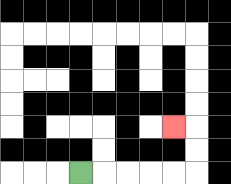{'start': '[3, 7]', 'end': '[7, 5]', 'path_directions': 'R,R,R,R,R,U,U,L', 'path_coordinates': '[[3, 7], [4, 7], [5, 7], [6, 7], [7, 7], [8, 7], [8, 6], [8, 5], [7, 5]]'}